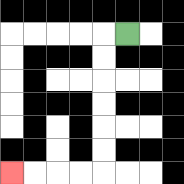{'start': '[5, 1]', 'end': '[0, 7]', 'path_directions': 'L,D,D,D,D,D,D,L,L,L,L', 'path_coordinates': '[[5, 1], [4, 1], [4, 2], [4, 3], [4, 4], [4, 5], [4, 6], [4, 7], [3, 7], [2, 7], [1, 7], [0, 7]]'}